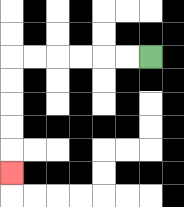{'start': '[6, 2]', 'end': '[0, 7]', 'path_directions': 'L,L,L,L,L,L,D,D,D,D,D', 'path_coordinates': '[[6, 2], [5, 2], [4, 2], [3, 2], [2, 2], [1, 2], [0, 2], [0, 3], [0, 4], [0, 5], [0, 6], [0, 7]]'}